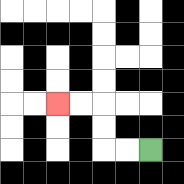{'start': '[6, 6]', 'end': '[2, 4]', 'path_directions': 'L,L,U,U,L,L', 'path_coordinates': '[[6, 6], [5, 6], [4, 6], [4, 5], [4, 4], [3, 4], [2, 4]]'}